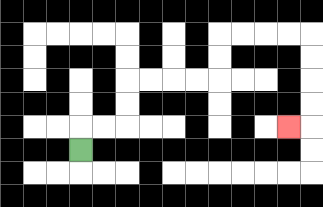{'start': '[3, 6]', 'end': '[12, 5]', 'path_directions': 'U,R,R,U,U,R,R,R,R,U,U,R,R,R,R,D,D,D,D,L', 'path_coordinates': '[[3, 6], [3, 5], [4, 5], [5, 5], [5, 4], [5, 3], [6, 3], [7, 3], [8, 3], [9, 3], [9, 2], [9, 1], [10, 1], [11, 1], [12, 1], [13, 1], [13, 2], [13, 3], [13, 4], [13, 5], [12, 5]]'}